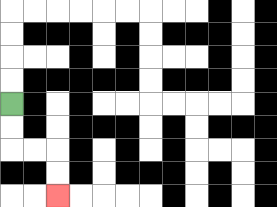{'start': '[0, 4]', 'end': '[2, 8]', 'path_directions': 'D,D,R,R,D,D', 'path_coordinates': '[[0, 4], [0, 5], [0, 6], [1, 6], [2, 6], [2, 7], [2, 8]]'}